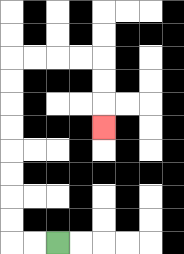{'start': '[2, 10]', 'end': '[4, 5]', 'path_directions': 'L,L,U,U,U,U,U,U,U,U,R,R,R,R,D,D,D', 'path_coordinates': '[[2, 10], [1, 10], [0, 10], [0, 9], [0, 8], [0, 7], [0, 6], [0, 5], [0, 4], [0, 3], [0, 2], [1, 2], [2, 2], [3, 2], [4, 2], [4, 3], [4, 4], [4, 5]]'}